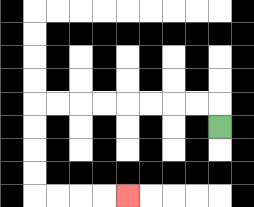{'start': '[9, 5]', 'end': '[5, 8]', 'path_directions': 'U,L,L,L,L,L,L,L,L,D,D,D,D,R,R,R,R', 'path_coordinates': '[[9, 5], [9, 4], [8, 4], [7, 4], [6, 4], [5, 4], [4, 4], [3, 4], [2, 4], [1, 4], [1, 5], [1, 6], [1, 7], [1, 8], [2, 8], [3, 8], [4, 8], [5, 8]]'}